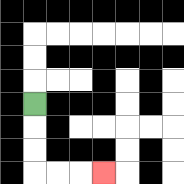{'start': '[1, 4]', 'end': '[4, 7]', 'path_directions': 'D,D,D,R,R,R', 'path_coordinates': '[[1, 4], [1, 5], [1, 6], [1, 7], [2, 7], [3, 7], [4, 7]]'}